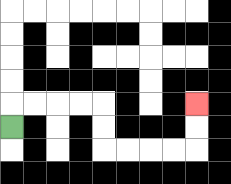{'start': '[0, 5]', 'end': '[8, 4]', 'path_directions': 'U,R,R,R,R,D,D,R,R,R,R,U,U', 'path_coordinates': '[[0, 5], [0, 4], [1, 4], [2, 4], [3, 4], [4, 4], [4, 5], [4, 6], [5, 6], [6, 6], [7, 6], [8, 6], [8, 5], [8, 4]]'}